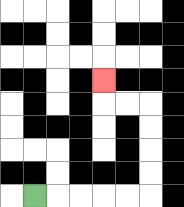{'start': '[1, 8]', 'end': '[4, 3]', 'path_directions': 'R,R,R,R,R,U,U,U,U,L,L,U', 'path_coordinates': '[[1, 8], [2, 8], [3, 8], [4, 8], [5, 8], [6, 8], [6, 7], [6, 6], [6, 5], [6, 4], [5, 4], [4, 4], [4, 3]]'}